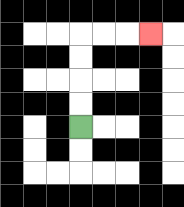{'start': '[3, 5]', 'end': '[6, 1]', 'path_directions': 'U,U,U,U,R,R,R', 'path_coordinates': '[[3, 5], [3, 4], [3, 3], [3, 2], [3, 1], [4, 1], [5, 1], [6, 1]]'}